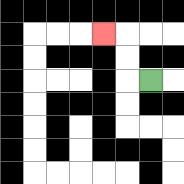{'start': '[6, 3]', 'end': '[4, 1]', 'path_directions': 'L,U,U,L', 'path_coordinates': '[[6, 3], [5, 3], [5, 2], [5, 1], [4, 1]]'}